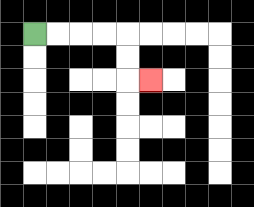{'start': '[1, 1]', 'end': '[6, 3]', 'path_directions': 'R,R,R,R,D,D,R', 'path_coordinates': '[[1, 1], [2, 1], [3, 1], [4, 1], [5, 1], [5, 2], [5, 3], [6, 3]]'}